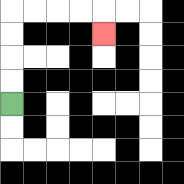{'start': '[0, 4]', 'end': '[4, 1]', 'path_directions': 'U,U,U,U,R,R,R,R,D', 'path_coordinates': '[[0, 4], [0, 3], [0, 2], [0, 1], [0, 0], [1, 0], [2, 0], [3, 0], [4, 0], [4, 1]]'}